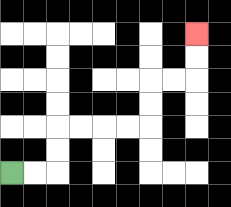{'start': '[0, 7]', 'end': '[8, 1]', 'path_directions': 'R,R,U,U,R,R,R,R,U,U,R,R,U,U', 'path_coordinates': '[[0, 7], [1, 7], [2, 7], [2, 6], [2, 5], [3, 5], [4, 5], [5, 5], [6, 5], [6, 4], [6, 3], [7, 3], [8, 3], [8, 2], [8, 1]]'}